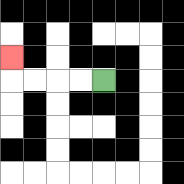{'start': '[4, 3]', 'end': '[0, 2]', 'path_directions': 'L,L,L,L,U', 'path_coordinates': '[[4, 3], [3, 3], [2, 3], [1, 3], [0, 3], [0, 2]]'}